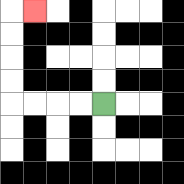{'start': '[4, 4]', 'end': '[1, 0]', 'path_directions': 'L,L,L,L,U,U,U,U,R', 'path_coordinates': '[[4, 4], [3, 4], [2, 4], [1, 4], [0, 4], [0, 3], [0, 2], [0, 1], [0, 0], [1, 0]]'}